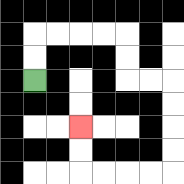{'start': '[1, 3]', 'end': '[3, 5]', 'path_directions': 'U,U,R,R,R,R,D,D,R,R,D,D,D,D,L,L,L,L,U,U', 'path_coordinates': '[[1, 3], [1, 2], [1, 1], [2, 1], [3, 1], [4, 1], [5, 1], [5, 2], [5, 3], [6, 3], [7, 3], [7, 4], [7, 5], [7, 6], [7, 7], [6, 7], [5, 7], [4, 7], [3, 7], [3, 6], [3, 5]]'}